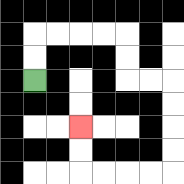{'start': '[1, 3]', 'end': '[3, 5]', 'path_directions': 'U,U,R,R,R,R,D,D,R,R,D,D,D,D,L,L,L,L,U,U', 'path_coordinates': '[[1, 3], [1, 2], [1, 1], [2, 1], [3, 1], [4, 1], [5, 1], [5, 2], [5, 3], [6, 3], [7, 3], [7, 4], [7, 5], [7, 6], [7, 7], [6, 7], [5, 7], [4, 7], [3, 7], [3, 6], [3, 5]]'}